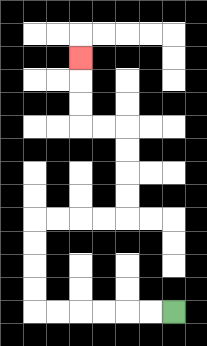{'start': '[7, 13]', 'end': '[3, 2]', 'path_directions': 'L,L,L,L,L,L,U,U,U,U,R,R,R,R,U,U,U,U,L,L,U,U,U', 'path_coordinates': '[[7, 13], [6, 13], [5, 13], [4, 13], [3, 13], [2, 13], [1, 13], [1, 12], [1, 11], [1, 10], [1, 9], [2, 9], [3, 9], [4, 9], [5, 9], [5, 8], [5, 7], [5, 6], [5, 5], [4, 5], [3, 5], [3, 4], [3, 3], [3, 2]]'}